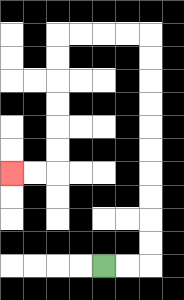{'start': '[4, 11]', 'end': '[0, 7]', 'path_directions': 'R,R,U,U,U,U,U,U,U,U,U,U,L,L,L,L,D,D,D,D,D,D,L,L', 'path_coordinates': '[[4, 11], [5, 11], [6, 11], [6, 10], [6, 9], [6, 8], [6, 7], [6, 6], [6, 5], [6, 4], [6, 3], [6, 2], [6, 1], [5, 1], [4, 1], [3, 1], [2, 1], [2, 2], [2, 3], [2, 4], [2, 5], [2, 6], [2, 7], [1, 7], [0, 7]]'}